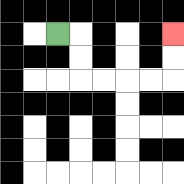{'start': '[2, 1]', 'end': '[7, 1]', 'path_directions': 'R,D,D,R,R,R,R,U,U', 'path_coordinates': '[[2, 1], [3, 1], [3, 2], [3, 3], [4, 3], [5, 3], [6, 3], [7, 3], [7, 2], [7, 1]]'}